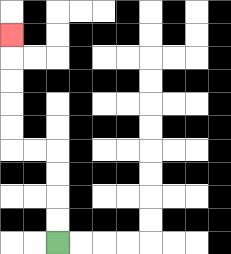{'start': '[2, 10]', 'end': '[0, 1]', 'path_directions': 'U,U,U,U,L,L,U,U,U,U,U', 'path_coordinates': '[[2, 10], [2, 9], [2, 8], [2, 7], [2, 6], [1, 6], [0, 6], [0, 5], [0, 4], [0, 3], [0, 2], [0, 1]]'}